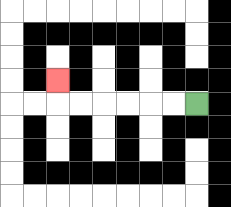{'start': '[8, 4]', 'end': '[2, 3]', 'path_directions': 'L,L,L,L,L,L,U', 'path_coordinates': '[[8, 4], [7, 4], [6, 4], [5, 4], [4, 4], [3, 4], [2, 4], [2, 3]]'}